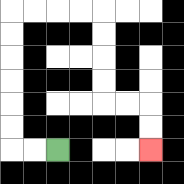{'start': '[2, 6]', 'end': '[6, 6]', 'path_directions': 'L,L,U,U,U,U,U,U,R,R,R,R,D,D,D,D,R,R,D,D', 'path_coordinates': '[[2, 6], [1, 6], [0, 6], [0, 5], [0, 4], [0, 3], [0, 2], [0, 1], [0, 0], [1, 0], [2, 0], [3, 0], [4, 0], [4, 1], [4, 2], [4, 3], [4, 4], [5, 4], [6, 4], [6, 5], [6, 6]]'}